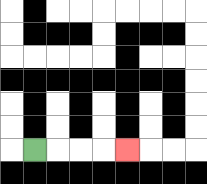{'start': '[1, 6]', 'end': '[5, 6]', 'path_directions': 'R,R,R,R', 'path_coordinates': '[[1, 6], [2, 6], [3, 6], [4, 6], [5, 6]]'}